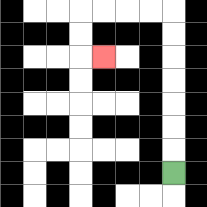{'start': '[7, 7]', 'end': '[4, 2]', 'path_directions': 'U,U,U,U,U,U,U,L,L,L,L,D,D,R', 'path_coordinates': '[[7, 7], [7, 6], [7, 5], [7, 4], [7, 3], [7, 2], [7, 1], [7, 0], [6, 0], [5, 0], [4, 0], [3, 0], [3, 1], [3, 2], [4, 2]]'}